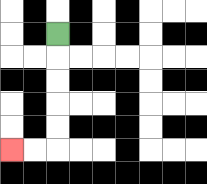{'start': '[2, 1]', 'end': '[0, 6]', 'path_directions': 'D,D,D,D,D,L,L', 'path_coordinates': '[[2, 1], [2, 2], [2, 3], [2, 4], [2, 5], [2, 6], [1, 6], [0, 6]]'}